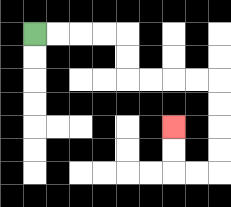{'start': '[1, 1]', 'end': '[7, 5]', 'path_directions': 'R,R,R,R,D,D,R,R,R,R,D,D,D,D,L,L,U,U', 'path_coordinates': '[[1, 1], [2, 1], [3, 1], [4, 1], [5, 1], [5, 2], [5, 3], [6, 3], [7, 3], [8, 3], [9, 3], [9, 4], [9, 5], [9, 6], [9, 7], [8, 7], [7, 7], [7, 6], [7, 5]]'}